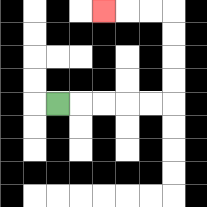{'start': '[2, 4]', 'end': '[4, 0]', 'path_directions': 'R,R,R,R,R,U,U,U,U,L,L,L', 'path_coordinates': '[[2, 4], [3, 4], [4, 4], [5, 4], [6, 4], [7, 4], [7, 3], [7, 2], [7, 1], [7, 0], [6, 0], [5, 0], [4, 0]]'}